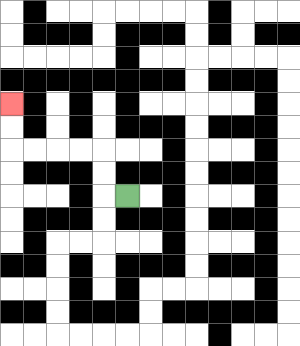{'start': '[5, 8]', 'end': '[0, 4]', 'path_directions': 'L,U,U,L,L,L,L,U,U', 'path_coordinates': '[[5, 8], [4, 8], [4, 7], [4, 6], [3, 6], [2, 6], [1, 6], [0, 6], [0, 5], [0, 4]]'}